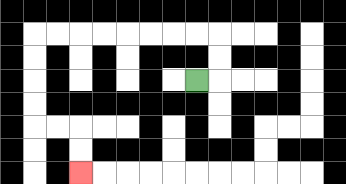{'start': '[8, 3]', 'end': '[3, 7]', 'path_directions': 'R,U,U,L,L,L,L,L,L,L,L,D,D,D,D,R,R,D,D', 'path_coordinates': '[[8, 3], [9, 3], [9, 2], [9, 1], [8, 1], [7, 1], [6, 1], [5, 1], [4, 1], [3, 1], [2, 1], [1, 1], [1, 2], [1, 3], [1, 4], [1, 5], [2, 5], [3, 5], [3, 6], [3, 7]]'}